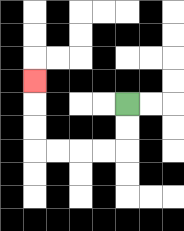{'start': '[5, 4]', 'end': '[1, 3]', 'path_directions': 'D,D,L,L,L,L,U,U,U', 'path_coordinates': '[[5, 4], [5, 5], [5, 6], [4, 6], [3, 6], [2, 6], [1, 6], [1, 5], [1, 4], [1, 3]]'}